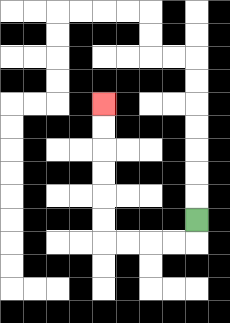{'start': '[8, 9]', 'end': '[4, 4]', 'path_directions': 'D,L,L,L,L,U,U,U,U,U,U', 'path_coordinates': '[[8, 9], [8, 10], [7, 10], [6, 10], [5, 10], [4, 10], [4, 9], [4, 8], [4, 7], [4, 6], [4, 5], [4, 4]]'}